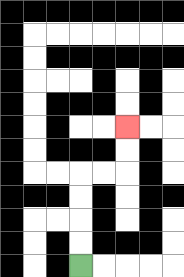{'start': '[3, 11]', 'end': '[5, 5]', 'path_directions': 'U,U,U,U,R,R,U,U', 'path_coordinates': '[[3, 11], [3, 10], [3, 9], [3, 8], [3, 7], [4, 7], [5, 7], [5, 6], [5, 5]]'}